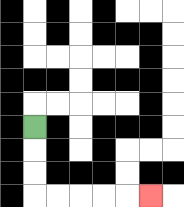{'start': '[1, 5]', 'end': '[6, 8]', 'path_directions': 'D,D,D,R,R,R,R,R', 'path_coordinates': '[[1, 5], [1, 6], [1, 7], [1, 8], [2, 8], [3, 8], [4, 8], [5, 8], [6, 8]]'}